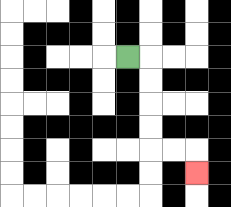{'start': '[5, 2]', 'end': '[8, 7]', 'path_directions': 'R,D,D,D,D,R,R,D', 'path_coordinates': '[[5, 2], [6, 2], [6, 3], [6, 4], [6, 5], [6, 6], [7, 6], [8, 6], [8, 7]]'}